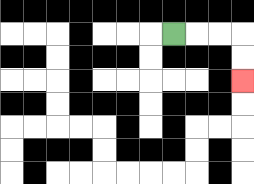{'start': '[7, 1]', 'end': '[10, 3]', 'path_directions': 'R,R,R,D,D', 'path_coordinates': '[[7, 1], [8, 1], [9, 1], [10, 1], [10, 2], [10, 3]]'}